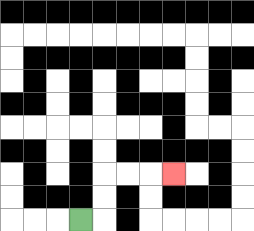{'start': '[3, 9]', 'end': '[7, 7]', 'path_directions': 'R,U,U,R,R,R', 'path_coordinates': '[[3, 9], [4, 9], [4, 8], [4, 7], [5, 7], [6, 7], [7, 7]]'}